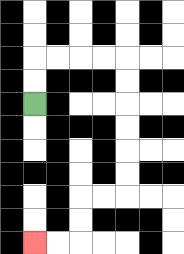{'start': '[1, 4]', 'end': '[1, 10]', 'path_directions': 'U,U,R,R,R,R,D,D,D,D,D,D,L,L,D,D,L,L', 'path_coordinates': '[[1, 4], [1, 3], [1, 2], [2, 2], [3, 2], [4, 2], [5, 2], [5, 3], [5, 4], [5, 5], [5, 6], [5, 7], [5, 8], [4, 8], [3, 8], [3, 9], [3, 10], [2, 10], [1, 10]]'}